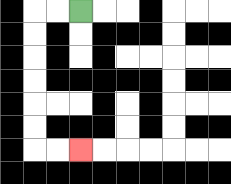{'start': '[3, 0]', 'end': '[3, 6]', 'path_directions': 'L,L,D,D,D,D,D,D,R,R', 'path_coordinates': '[[3, 0], [2, 0], [1, 0], [1, 1], [1, 2], [1, 3], [1, 4], [1, 5], [1, 6], [2, 6], [3, 6]]'}